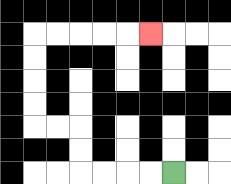{'start': '[7, 7]', 'end': '[6, 1]', 'path_directions': 'L,L,L,L,U,U,L,L,U,U,U,U,R,R,R,R,R', 'path_coordinates': '[[7, 7], [6, 7], [5, 7], [4, 7], [3, 7], [3, 6], [3, 5], [2, 5], [1, 5], [1, 4], [1, 3], [1, 2], [1, 1], [2, 1], [3, 1], [4, 1], [5, 1], [6, 1]]'}